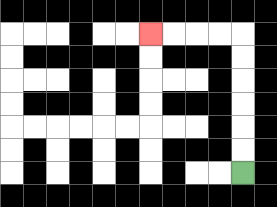{'start': '[10, 7]', 'end': '[6, 1]', 'path_directions': 'U,U,U,U,U,U,L,L,L,L', 'path_coordinates': '[[10, 7], [10, 6], [10, 5], [10, 4], [10, 3], [10, 2], [10, 1], [9, 1], [8, 1], [7, 1], [6, 1]]'}